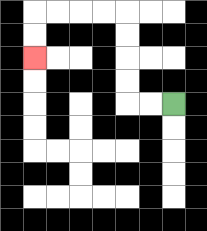{'start': '[7, 4]', 'end': '[1, 2]', 'path_directions': 'L,L,U,U,U,U,L,L,L,L,D,D', 'path_coordinates': '[[7, 4], [6, 4], [5, 4], [5, 3], [5, 2], [5, 1], [5, 0], [4, 0], [3, 0], [2, 0], [1, 0], [1, 1], [1, 2]]'}